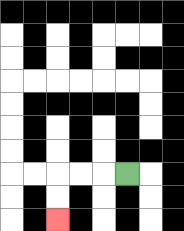{'start': '[5, 7]', 'end': '[2, 9]', 'path_directions': 'L,L,L,D,D', 'path_coordinates': '[[5, 7], [4, 7], [3, 7], [2, 7], [2, 8], [2, 9]]'}